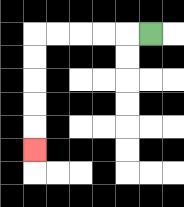{'start': '[6, 1]', 'end': '[1, 6]', 'path_directions': 'L,L,L,L,L,D,D,D,D,D', 'path_coordinates': '[[6, 1], [5, 1], [4, 1], [3, 1], [2, 1], [1, 1], [1, 2], [1, 3], [1, 4], [1, 5], [1, 6]]'}